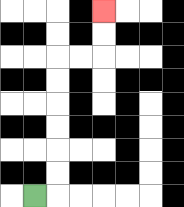{'start': '[1, 8]', 'end': '[4, 0]', 'path_directions': 'R,U,U,U,U,U,U,R,R,U,U', 'path_coordinates': '[[1, 8], [2, 8], [2, 7], [2, 6], [2, 5], [2, 4], [2, 3], [2, 2], [3, 2], [4, 2], [4, 1], [4, 0]]'}